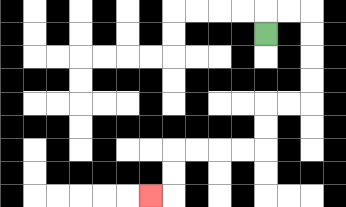{'start': '[11, 1]', 'end': '[6, 8]', 'path_directions': 'U,R,R,D,D,D,D,L,L,D,D,L,L,L,L,D,D,L', 'path_coordinates': '[[11, 1], [11, 0], [12, 0], [13, 0], [13, 1], [13, 2], [13, 3], [13, 4], [12, 4], [11, 4], [11, 5], [11, 6], [10, 6], [9, 6], [8, 6], [7, 6], [7, 7], [7, 8], [6, 8]]'}